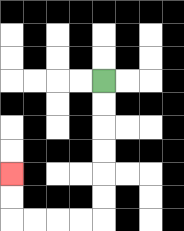{'start': '[4, 3]', 'end': '[0, 7]', 'path_directions': 'D,D,D,D,D,D,L,L,L,L,U,U', 'path_coordinates': '[[4, 3], [4, 4], [4, 5], [4, 6], [4, 7], [4, 8], [4, 9], [3, 9], [2, 9], [1, 9], [0, 9], [0, 8], [0, 7]]'}